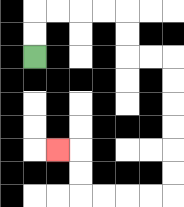{'start': '[1, 2]', 'end': '[2, 6]', 'path_directions': 'U,U,R,R,R,R,D,D,R,R,D,D,D,D,D,D,L,L,L,L,U,U,L', 'path_coordinates': '[[1, 2], [1, 1], [1, 0], [2, 0], [3, 0], [4, 0], [5, 0], [5, 1], [5, 2], [6, 2], [7, 2], [7, 3], [7, 4], [7, 5], [7, 6], [7, 7], [7, 8], [6, 8], [5, 8], [4, 8], [3, 8], [3, 7], [3, 6], [2, 6]]'}